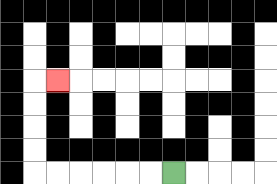{'start': '[7, 7]', 'end': '[2, 3]', 'path_directions': 'L,L,L,L,L,L,U,U,U,U,R', 'path_coordinates': '[[7, 7], [6, 7], [5, 7], [4, 7], [3, 7], [2, 7], [1, 7], [1, 6], [1, 5], [1, 4], [1, 3], [2, 3]]'}